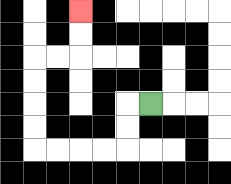{'start': '[6, 4]', 'end': '[3, 0]', 'path_directions': 'L,D,D,L,L,L,L,U,U,U,U,R,R,U,U', 'path_coordinates': '[[6, 4], [5, 4], [5, 5], [5, 6], [4, 6], [3, 6], [2, 6], [1, 6], [1, 5], [1, 4], [1, 3], [1, 2], [2, 2], [3, 2], [3, 1], [3, 0]]'}